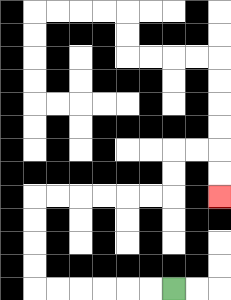{'start': '[7, 12]', 'end': '[9, 8]', 'path_directions': 'L,L,L,L,L,L,U,U,U,U,R,R,R,R,R,R,U,U,R,R,D,D', 'path_coordinates': '[[7, 12], [6, 12], [5, 12], [4, 12], [3, 12], [2, 12], [1, 12], [1, 11], [1, 10], [1, 9], [1, 8], [2, 8], [3, 8], [4, 8], [5, 8], [6, 8], [7, 8], [7, 7], [7, 6], [8, 6], [9, 6], [9, 7], [9, 8]]'}